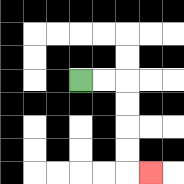{'start': '[3, 3]', 'end': '[6, 7]', 'path_directions': 'R,R,D,D,D,D,R', 'path_coordinates': '[[3, 3], [4, 3], [5, 3], [5, 4], [5, 5], [5, 6], [5, 7], [6, 7]]'}